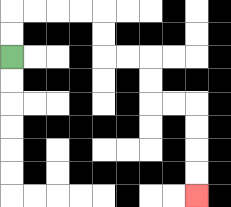{'start': '[0, 2]', 'end': '[8, 8]', 'path_directions': 'U,U,R,R,R,R,D,D,R,R,D,D,R,R,D,D,D,D', 'path_coordinates': '[[0, 2], [0, 1], [0, 0], [1, 0], [2, 0], [3, 0], [4, 0], [4, 1], [4, 2], [5, 2], [6, 2], [6, 3], [6, 4], [7, 4], [8, 4], [8, 5], [8, 6], [8, 7], [8, 8]]'}